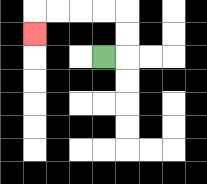{'start': '[4, 2]', 'end': '[1, 1]', 'path_directions': 'R,U,U,L,L,L,L,D', 'path_coordinates': '[[4, 2], [5, 2], [5, 1], [5, 0], [4, 0], [3, 0], [2, 0], [1, 0], [1, 1]]'}